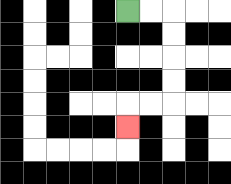{'start': '[5, 0]', 'end': '[5, 5]', 'path_directions': 'R,R,D,D,D,D,L,L,D', 'path_coordinates': '[[5, 0], [6, 0], [7, 0], [7, 1], [7, 2], [7, 3], [7, 4], [6, 4], [5, 4], [5, 5]]'}